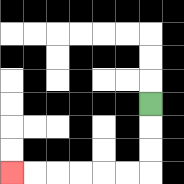{'start': '[6, 4]', 'end': '[0, 7]', 'path_directions': 'D,D,D,L,L,L,L,L,L', 'path_coordinates': '[[6, 4], [6, 5], [6, 6], [6, 7], [5, 7], [4, 7], [3, 7], [2, 7], [1, 7], [0, 7]]'}